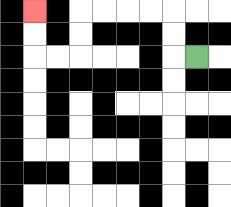{'start': '[8, 2]', 'end': '[1, 0]', 'path_directions': 'L,U,U,L,L,L,L,D,D,L,L,U,U', 'path_coordinates': '[[8, 2], [7, 2], [7, 1], [7, 0], [6, 0], [5, 0], [4, 0], [3, 0], [3, 1], [3, 2], [2, 2], [1, 2], [1, 1], [1, 0]]'}